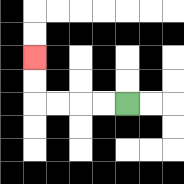{'start': '[5, 4]', 'end': '[1, 2]', 'path_directions': 'L,L,L,L,U,U', 'path_coordinates': '[[5, 4], [4, 4], [3, 4], [2, 4], [1, 4], [1, 3], [1, 2]]'}